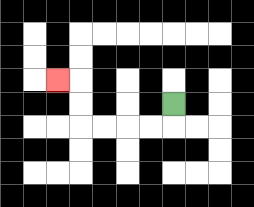{'start': '[7, 4]', 'end': '[2, 3]', 'path_directions': 'D,L,L,L,L,U,U,L', 'path_coordinates': '[[7, 4], [7, 5], [6, 5], [5, 5], [4, 5], [3, 5], [3, 4], [3, 3], [2, 3]]'}